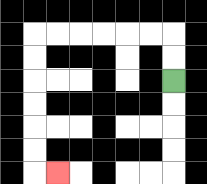{'start': '[7, 3]', 'end': '[2, 7]', 'path_directions': 'U,U,L,L,L,L,L,L,D,D,D,D,D,D,R', 'path_coordinates': '[[7, 3], [7, 2], [7, 1], [6, 1], [5, 1], [4, 1], [3, 1], [2, 1], [1, 1], [1, 2], [1, 3], [1, 4], [1, 5], [1, 6], [1, 7], [2, 7]]'}